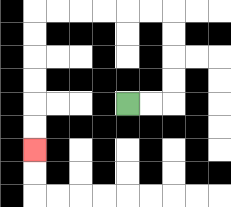{'start': '[5, 4]', 'end': '[1, 6]', 'path_directions': 'R,R,U,U,U,U,L,L,L,L,L,L,D,D,D,D,D,D', 'path_coordinates': '[[5, 4], [6, 4], [7, 4], [7, 3], [7, 2], [7, 1], [7, 0], [6, 0], [5, 0], [4, 0], [3, 0], [2, 0], [1, 0], [1, 1], [1, 2], [1, 3], [1, 4], [1, 5], [1, 6]]'}